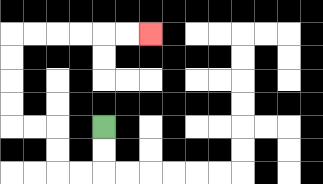{'start': '[4, 5]', 'end': '[6, 1]', 'path_directions': 'D,D,L,L,U,U,L,L,U,U,U,U,R,R,R,R,R,R', 'path_coordinates': '[[4, 5], [4, 6], [4, 7], [3, 7], [2, 7], [2, 6], [2, 5], [1, 5], [0, 5], [0, 4], [0, 3], [0, 2], [0, 1], [1, 1], [2, 1], [3, 1], [4, 1], [5, 1], [6, 1]]'}